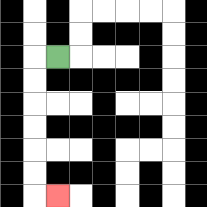{'start': '[2, 2]', 'end': '[2, 8]', 'path_directions': 'L,D,D,D,D,D,D,R', 'path_coordinates': '[[2, 2], [1, 2], [1, 3], [1, 4], [1, 5], [1, 6], [1, 7], [1, 8], [2, 8]]'}